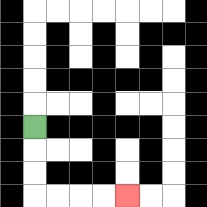{'start': '[1, 5]', 'end': '[5, 8]', 'path_directions': 'D,D,D,R,R,R,R', 'path_coordinates': '[[1, 5], [1, 6], [1, 7], [1, 8], [2, 8], [3, 8], [4, 8], [5, 8]]'}